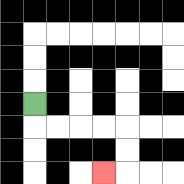{'start': '[1, 4]', 'end': '[4, 7]', 'path_directions': 'D,R,R,R,R,D,D,L', 'path_coordinates': '[[1, 4], [1, 5], [2, 5], [3, 5], [4, 5], [5, 5], [5, 6], [5, 7], [4, 7]]'}